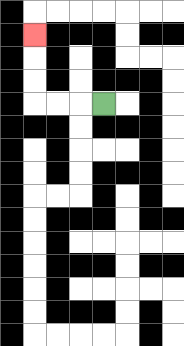{'start': '[4, 4]', 'end': '[1, 1]', 'path_directions': 'L,L,L,U,U,U', 'path_coordinates': '[[4, 4], [3, 4], [2, 4], [1, 4], [1, 3], [1, 2], [1, 1]]'}